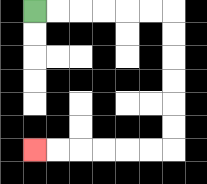{'start': '[1, 0]', 'end': '[1, 6]', 'path_directions': 'R,R,R,R,R,R,D,D,D,D,D,D,L,L,L,L,L,L', 'path_coordinates': '[[1, 0], [2, 0], [3, 0], [4, 0], [5, 0], [6, 0], [7, 0], [7, 1], [7, 2], [7, 3], [7, 4], [7, 5], [7, 6], [6, 6], [5, 6], [4, 6], [3, 6], [2, 6], [1, 6]]'}